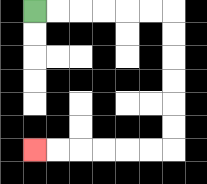{'start': '[1, 0]', 'end': '[1, 6]', 'path_directions': 'R,R,R,R,R,R,D,D,D,D,D,D,L,L,L,L,L,L', 'path_coordinates': '[[1, 0], [2, 0], [3, 0], [4, 0], [5, 0], [6, 0], [7, 0], [7, 1], [7, 2], [7, 3], [7, 4], [7, 5], [7, 6], [6, 6], [5, 6], [4, 6], [3, 6], [2, 6], [1, 6]]'}